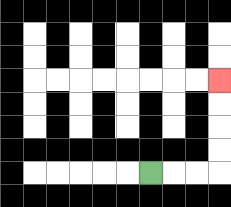{'start': '[6, 7]', 'end': '[9, 3]', 'path_directions': 'R,R,R,U,U,U,U', 'path_coordinates': '[[6, 7], [7, 7], [8, 7], [9, 7], [9, 6], [9, 5], [9, 4], [9, 3]]'}